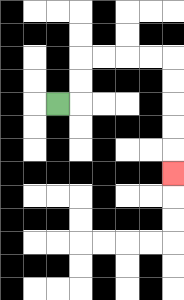{'start': '[2, 4]', 'end': '[7, 7]', 'path_directions': 'R,U,U,R,R,R,R,D,D,D,D,D', 'path_coordinates': '[[2, 4], [3, 4], [3, 3], [3, 2], [4, 2], [5, 2], [6, 2], [7, 2], [7, 3], [7, 4], [7, 5], [7, 6], [7, 7]]'}